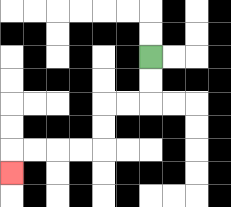{'start': '[6, 2]', 'end': '[0, 7]', 'path_directions': 'D,D,L,L,D,D,L,L,L,L,D', 'path_coordinates': '[[6, 2], [6, 3], [6, 4], [5, 4], [4, 4], [4, 5], [4, 6], [3, 6], [2, 6], [1, 6], [0, 6], [0, 7]]'}